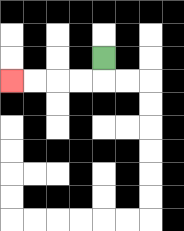{'start': '[4, 2]', 'end': '[0, 3]', 'path_directions': 'D,L,L,L,L', 'path_coordinates': '[[4, 2], [4, 3], [3, 3], [2, 3], [1, 3], [0, 3]]'}